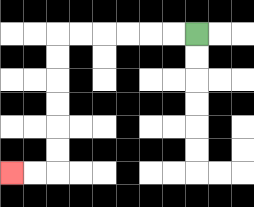{'start': '[8, 1]', 'end': '[0, 7]', 'path_directions': 'L,L,L,L,L,L,D,D,D,D,D,D,L,L', 'path_coordinates': '[[8, 1], [7, 1], [6, 1], [5, 1], [4, 1], [3, 1], [2, 1], [2, 2], [2, 3], [2, 4], [2, 5], [2, 6], [2, 7], [1, 7], [0, 7]]'}